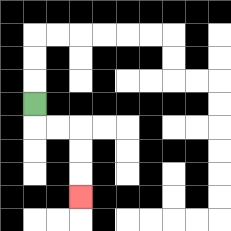{'start': '[1, 4]', 'end': '[3, 8]', 'path_directions': 'D,R,R,D,D,D', 'path_coordinates': '[[1, 4], [1, 5], [2, 5], [3, 5], [3, 6], [3, 7], [3, 8]]'}